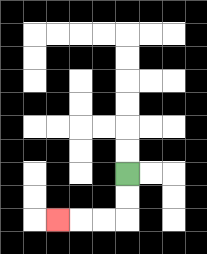{'start': '[5, 7]', 'end': '[2, 9]', 'path_directions': 'D,D,L,L,L', 'path_coordinates': '[[5, 7], [5, 8], [5, 9], [4, 9], [3, 9], [2, 9]]'}